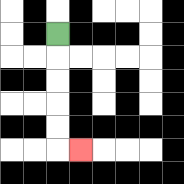{'start': '[2, 1]', 'end': '[3, 6]', 'path_directions': 'D,D,D,D,D,R', 'path_coordinates': '[[2, 1], [2, 2], [2, 3], [2, 4], [2, 5], [2, 6], [3, 6]]'}